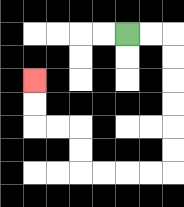{'start': '[5, 1]', 'end': '[1, 3]', 'path_directions': 'R,R,D,D,D,D,D,D,L,L,L,L,U,U,L,L,U,U', 'path_coordinates': '[[5, 1], [6, 1], [7, 1], [7, 2], [7, 3], [7, 4], [7, 5], [7, 6], [7, 7], [6, 7], [5, 7], [4, 7], [3, 7], [3, 6], [3, 5], [2, 5], [1, 5], [1, 4], [1, 3]]'}